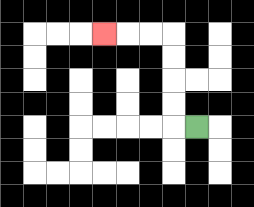{'start': '[8, 5]', 'end': '[4, 1]', 'path_directions': 'L,U,U,U,U,L,L,L', 'path_coordinates': '[[8, 5], [7, 5], [7, 4], [7, 3], [7, 2], [7, 1], [6, 1], [5, 1], [4, 1]]'}